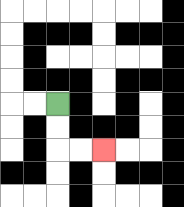{'start': '[2, 4]', 'end': '[4, 6]', 'path_directions': 'D,D,R,R', 'path_coordinates': '[[2, 4], [2, 5], [2, 6], [3, 6], [4, 6]]'}